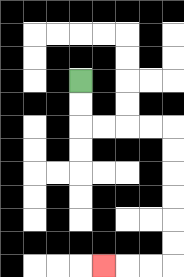{'start': '[3, 3]', 'end': '[4, 11]', 'path_directions': 'D,D,R,R,R,R,D,D,D,D,D,D,L,L,L', 'path_coordinates': '[[3, 3], [3, 4], [3, 5], [4, 5], [5, 5], [6, 5], [7, 5], [7, 6], [7, 7], [7, 8], [7, 9], [7, 10], [7, 11], [6, 11], [5, 11], [4, 11]]'}